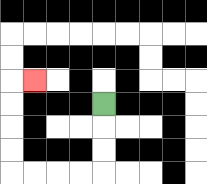{'start': '[4, 4]', 'end': '[1, 3]', 'path_directions': 'D,D,D,L,L,L,L,U,U,U,U,R', 'path_coordinates': '[[4, 4], [4, 5], [4, 6], [4, 7], [3, 7], [2, 7], [1, 7], [0, 7], [0, 6], [0, 5], [0, 4], [0, 3], [1, 3]]'}